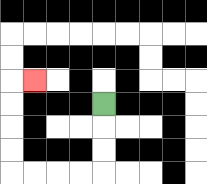{'start': '[4, 4]', 'end': '[1, 3]', 'path_directions': 'D,D,D,L,L,L,L,U,U,U,U,R', 'path_coordinates': '[[4, 4], [4, 5], [4, 6], [4, 7], [3, 7], [2, 7], [1, 7], [0, 7], [0, 6], [0, 5], [0, 4], [0, 3], [1, 3]]'}